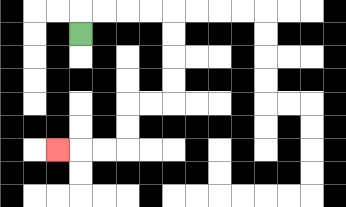{'start': '[3, 1]', 'end': '[2, 6]', 'path_directions': 'U,R,R,R,R,D,D,D,D,L,L,D,D,L,L,L', 'path_coordinates': '[[3, 1], [3, 0], [4, 0], [5, 0], [6, 0], [7, 0], [7, 1], [7, 2], [7, 3], [7, 4], [6, 4], [5, 4], [5, 5], [5, 6], [4, 6], [3, 6], [2, 6]]'}